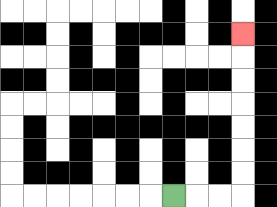{'start': '[7, 8]', 'end': '[10, 1]', 'path_directions': 'R,R,R,U,U,U,U,U,U,U', 'path_coordinates': '[[7, 8], [8, 8], [9, 8], [10, 8], [10, 7], [10, 6], [10, 5], [10, 4], [10, 3], [10, 2], [10, 1]]'}